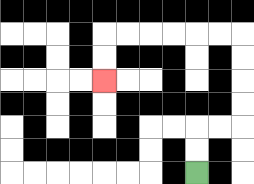{'start': '[8, 7]', 'end': '[4, 3]', 'path_directions': 'U,U,R,R,U,U,U,U,L,L,L,L,L,L,D,D', 'path_coordinates': '[[8, 7], [8, 6], [8, 5], [9, 5], [10, 5], [10, 4], [10, 3], [10, 2], [10, 1], [9, 1], [8, 1], [7, 1], [6, 1], [5, 1], [4, 1], [4, 2], [4, 3]]'}